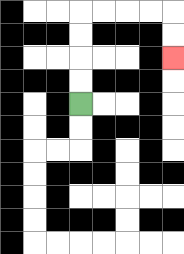{'start': '[3, 4]', 'end': '[7, 2]', 'path_directions': 'U,U,U,U,R,R,R,R,D,D', 'path_coordinates': '[[3, 4], [3, 3], [3, 2], [3, 1], [3, 0], [4, 0], [5, 0], [6, 0], [7, 0], [7, 1], [7, 2]]'}